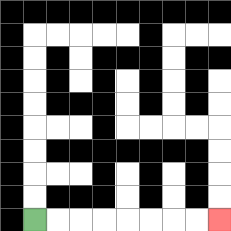{'start': '[1, 9]', 'end': '[9, 9]', 'path_directions': 'R,R,R,R,R,R,R,R', 'path_coordinates': '[[1, 9], [2, 9], [3, 9], [4, 9], [5, 9], [6, 9], [7, 9], [8, 9], [9, 9]]'}